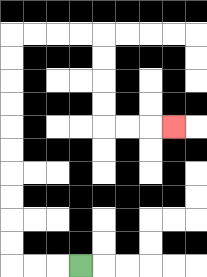{'start': '[3, 11]', 'end': '[7, 5]', 'path_directions': 'L,L,L,U,U,U,U,U,U,U,U,U,U,R,R,R,R,D,D,D,D,R,R,R', 'path_coordinates': '[[3, 11], [2, 11], [1, 11], [0, 11], [0, 10], [0, 9], [0, 8], [0, 7], [0, 6], [0, 5], [0, 4], [0, 3], [0, 2], [0, 1], [1, 1], [2, 1], [3, 1], [4, 1], [4, 2], [4, 3], [4, 4], [4, 5], [5, 5], [6, 5], [7, 5]]'}